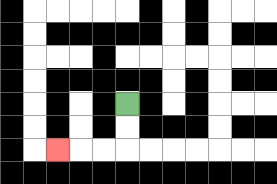{'start': '[5, 4]', 'end': '[2, 6]', 'path_directions': 'D,D,L,L,L', 'path_coordinates': '[[5, 4], [5, 5], [5, 6], [4, 6], [3, 6], [2, 6]]'}